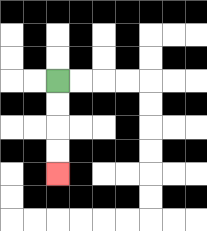{'start': '[2, 3]', 'end': '[2, 7]', 'path_directions': 'D,D,D,D', 'path_coordinates': '[[2, 3], [2, 4], [2, 5], [2, 6], [2, 7]]'}